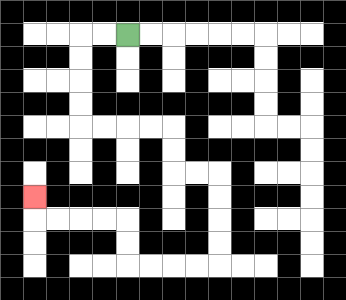{'start': '[5, 1]', 'end': '[1, 8]', 'path_directions': 'L,L,D,D,D,D,R,R,R,R,D,D,R,R,D,D,D,D,L,L,L,L,U,U,L,L,L,L,U', 'path_coordinates': '[[5, 1], [4, 1], [3, 1], [3, 2], [3, 3], [3, 4], [3, 5], [4, 5], [5, 5], [6, 5], [7, 5], [7, 6], [7, 7], [8, 7], [9, 7], [9, 8], [9, 9], [9, 10], [9, 11], [8, 11], [7, 11], [6, 11], [5, 11], [5, 10], [5, 9], [4, 9], [3, 9], [2, 9], [1, 9], [1, 8]]'}